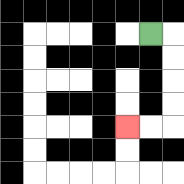{'start': '[6, 1]', 'end': '[5, 5]', 'path_directions': 'R,D,D,D,D,L,L', 'path_coordinates': '[[6, 1], [7, 1], [7, 2], [7, 3], [7, 4], [7, 5], [6, 5], [5, 5]]'}